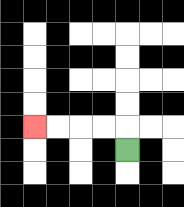{'start': '[5, 6]', 'end': '[1, 5]', 'path_directions': 'U,L,L,L,L', 'path_coordinates': '[[5, 6], [5, 5], [4, 5], [3, 5], [2, 5], [1, 5]]'}